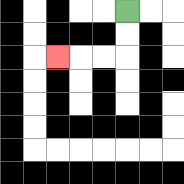{'start': '[5, 0]', 'end': '[2, 2]', 'path_directions': 'D,D,L,L,L', 'path_coordinates': '[[5, 0], [5, 1], [5, 2], [4, 2], [3, 2], [2, 2]]'}